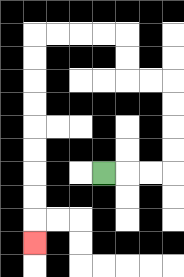{'start': '[4, 7]', 'end': '[1, 10]', 'path_directions': 'R,R,R,U,U,U,U,L,L,U,U,L,L,L,L,D,D,D,D,D,D,D,D,D', 'path_coordinates': '[[4, 7], [5, 7], [6, 7], [7, 7], [7, 6], [7, 5], [7, 4], [7, 3], [6, 3], [5, 3], [5, 2], [5, 1], [4, 1], [3, 1], [2, 1], [1, 1], [1, 2], [1, 3], [1, 4], [1, 5], [1, 6], [1, 7], [1, 8], [1, 9], [1, 10]]'}